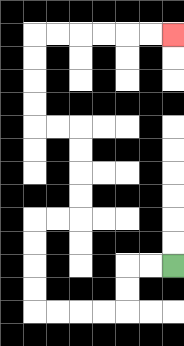{'start': '[7, 11]', 'end': '[7, 1]', 'path_directions': 'L,L,D,D,L,L,L,L,U,U,U,U,R,R,U,U,U,U,L,L,U,U,U,U,R,R,R,R,R,R', 'path_coordinates': '[[7, 11], [6, 11], [5, 11], [5, 12], [5, 13], [4, 13], [3, 13], [2, 13], [1, 13], [1, 12], [1, 11], [1, 10], [1, 9], [2, 9], [3, 9], [3, 8], [3, 7], [3, 6], [3, 5], [2, 5], [1, 5], [1, 4], [1, 3], [1, 2], [1, 1], [2, 1], [3, 1], [4, 1], [5, 1], [6, 1], [7, 1]]'}